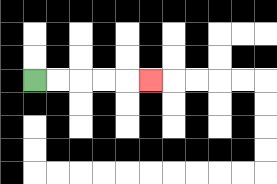{'start': '[1, 3]', 'end': '[6, 3]', 'path_directions': 'R,R,R,R,R', 'path_coordinates': '[[1, 3], [2, 3], [3, 3], [4, 3], [5, 3], [6, 3]]'}